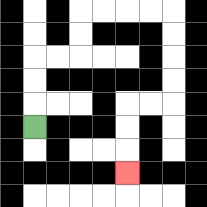{'start': '[1, 5]', 'end': '[5, 7]', 'path_directions': 'U,U,U,R,R,U,U,R,R,R,R,D,D,D,D,L,L,D,D,D', 'path_coordinates': '[[1, 5], [1, 4], [1, 3], [1, 2], [2, 2], [3, 2], [3, 1], [3, 0], [4, 0], [5, 0], [6, 0], [7, 0], [7, 1], [7, 2], [7, 3], [7, 4], [6, 4], [5, 4], [5, 5], [5, 6], [5, 7]]'}